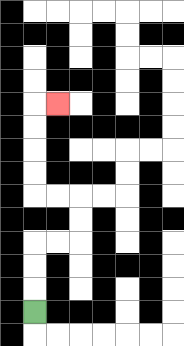{'start': '[1, 13]', 'end': '[2, 4]', 'path_directions': 'U,U,U,R,R,U,U,L,L,U,U,U,U,R', 'path_coordinates': '[[1, 13], [1, 12], [1, 11], [1, 10], [2, 10], [3, 10], [3, 9], [3, 8], [2, 8], [1, 8], [1, 7], [1, 6], [1, 5], [1, 4], [2, 4]]'}